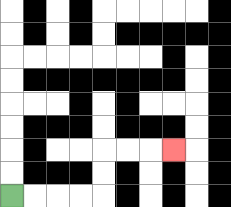{'start': '[0, 8]', 'end': '[7, 6]', 'path_directions': 'R,R,R,R,U,U,R,R,R', 'path_coordinates': '[[0, 8], [1, 8], [2, 8], [3, 8], [4, 8], [4, 7], [4, 6], [5, 6], [6, 6], [7, 6]]'}